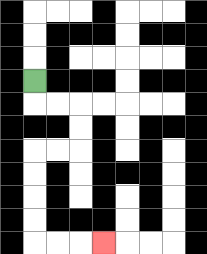{'start': '[1, 3]', 'end': '[4, 10]', 'path_directions': 'D,R,R,D,D,L,L,D,D,D,D,R,R,R', 'path_coordinates': '[[1, 3], [1, 4], [2, 4], [3, 4], [3, 5], [3, 6], [2, 6], [1, 6], [1, 7], [1, 8], [1, 9], [1, 10], [2, 10], [3, 10], [4, 10]]'}